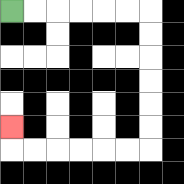{'start': '[0, 0]', 'end': '[0, 5]', 'path_directions': 'R,R,R,R,R,R,D,D,D,D,D,D,L,L,L,L,L,L,U', 'path_coordinates': '[[0, 0], [1, 0], [2, 0], [3, 0], [4, 0], [5, 0], [6, 0], [6, 1], [6, 2], [6, 3], [6, 4], [6, 5], [6, 6], [5, 6], [4, 6], [3, 6], [2, 6], [1, 6], [0, 6], [0, 5]]'}